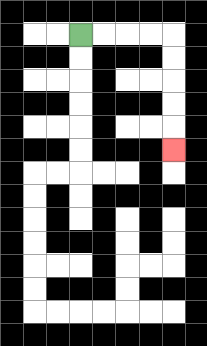{'start': '[3, 1]', 'end': '[7, 6]', 'path_directions': 'R,R,R,R,D,D,D,D,D', 'path_coordinates': '[[3, 1], [4, 1], [5, 1], [6, 1], [7, 1], [7, 2], [7, 3], [7, 4], [7, 5], [7, 6]]'}